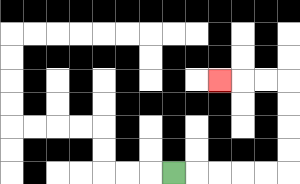{'start': '[7, 7]', 'end': '[9, 3]', 'path_directions': 'R,R,R,R,R,U,U,U,U,L,L,L', 'path_coordinates': '[[7, 7], [8, 7], [9, 7], [10, 7], [11, 7], [12, 7], [12, 6], [12, 5], [12, 4], [12, 3], [11, 3], [10, 3], [9, 3]]'}